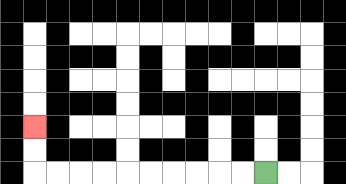{'start': '[11, 7]', 'end': '[1, 5]', 'path_directions': 'L,L,L,L,L,L,L,L,L,L,U,U', 'path_coordinates': '[[11, 7], [10, 7], [9, 7], [8, 7], [7, 7], [6, 7], [5, 7], [4, 7], [3, 7], [2, 7], [1, 7], [1, 6], [1, 5]]'}